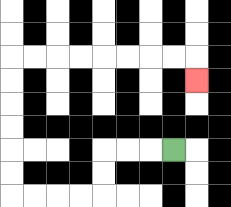{'start': '[7, 6]', 'end': '[8, 3]', 'path_directions': 'L,L,L,D,D,L,L,L,L,U,U,U,U,U,U,R,R,R,R,R,R,R,R,D', 'path_coordinates': '[[7, 6], [6, 6], [5, 6], [4, 6], [4, 7], [4, 8], [3, 8], [2, 8], [1, 8], [0, 8], [0, 7], [0, 6], [0, 5], [0, 4], [0, 3], [0, 2], [1, 2], [2, 2], [3, 2], [4, 2], [5, 2], [6, 2], [7, 2], [8, 2], [8, 3]]'}